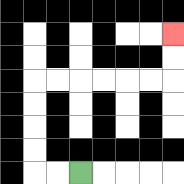{'start': '[3, 7]', 'end': '[7, 1]', 'path_directions': 'L,L,U,U,U,U,R,R,R,R,R,R,U,U', 'path_coordinates': '[[3, 7], [2, 7], [1, 7], [1, 6], [1, 5], [1, 4], [1, 3], [2, 3], [3, 3], [4, 3], [5, 3], [6, 3], [7, 3], [7, 2], [7, 1]]'}